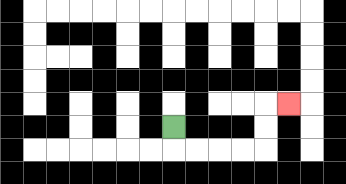{'start': '[7, 5]', 'end': '[12, 4]', 'path_directions': 'D,R,R,R,R,U,U,R', 'path_coordinates': '[[7, 5], [7, 6], [8, 6], [9, 6], [10, 6], [11, 6], [11, 5], [11, 4], [12, 4]]'}